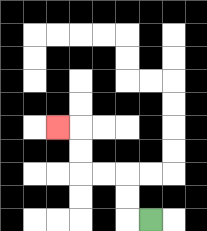{'start': '[6, 9]', 'end': '[2, 5]', 'path_directions': 'L,U,U,L,L,U,U,L', 'path_coordinates': '[[6, 9], [5, 9], [5, 8], [5, 7], [4, 7], [3, 7], [3, 6], [3, 5], [2, 5]]'}